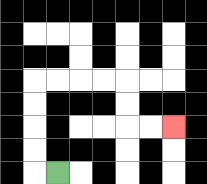{'start': '[2, 7]', 'end': '[7, 5]', 'path_directions': 'L,U,U,U,U,R,R,R,R,D,D,R,R', 'path_coordinates': '[[2, 7], [1, 7], [1, 6], [1, 5], [1, 4], [1, 3], [2, 3], [3, 3], [4, 3], [5, 3], [5, 4], [5, 5], [6, 5], [7, 5]]'}